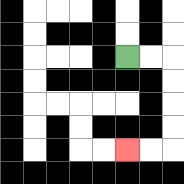{'start': '[5, 2]', 'end': '[5, 6]', 'path_directions': 'R,R,D,D,D,D,L,L', 'path_coordinates': '[[5, 2], [6, 2], [7, 2], [7, 3], [7, 4], [7, 5], [7, 6], [6, 6], [5, 6]]'}